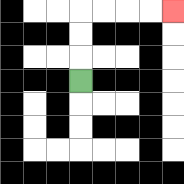{'start': '[3, 3]', 'end': '[7, 0]', 'path_directions': 'U,U,U,R,R,R,R', 'path_coordinates': '[[3, 3], [3, 2], [3, 1], [3, 0], [4, 0], [5, 0], [6, 0], [7, 0]]'}